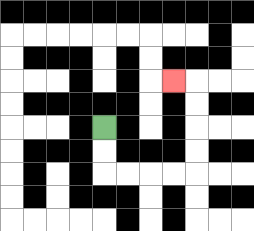{'start': '[4, 5]', 'end': '[7, 3]', 'path_directions': 'D,D,R,R,R,R,U,U,U,U,L', 'path_coordinates': '[[4, 5], [4, 6], [4, 7], [5, 7], [6, 7], [7, 7], [8, 7], [8, 6], [8, 5], [8, 4], [8, 3], [7, 3]]'}